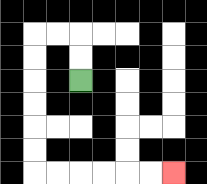{'start': '[3, 3]', 'end': '[7, 7]', 'path_directions': 'U,U,L,L,D,D,D,D,D,D,R,R,R,R,R,R', 'path_coordinates': '[[3, 3], [3, 2], [3, 1], [2, 1], [1, 1], [1, 2], [1, 3], [1, 4], [1, 5], [1, 6], [1, 7], [2, 7], [3, 7], [4, 7], [5, 7], [6, 7], [7, 7]]'}